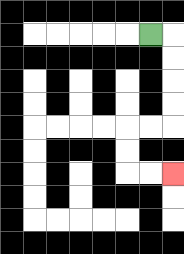{'start': '[6, 1]', 'end': '[7, 7]', 'path_directions': 'R,D,D,D,D,L,L,D,D,R,R', 'path_coordinates': '[[6, 1], [7, 1], [7, 2], [7, 3], [7, 4], [7, 5], [6, 5], [5, 5], [5, 6], [5, 7], [6, 7], [7, 7]]'}